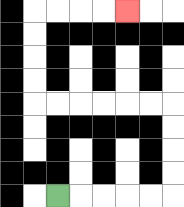{'start': '[2, 8]', 'end': '[5, 0]', 'path_directions': 'R,R,R,R,R,U,U,U,U,L,L,L,L,L,L,U,U,U,U,R,R,R,R', 'path_coordinates': '[[2, 8], [3, 8], [4, 8], [5, 8], [6, 8], [7, 8], [7, 7], [7, 6], [7, 5], [7, 4], [6, 4], [5, 4], [4, 4], [3, 4], [2, 4], [1, 4], [1, 3], [1, 2], [1, 1], [1, 0], [2, 0], [3, 0], [4, 0], [5, 0]]'}